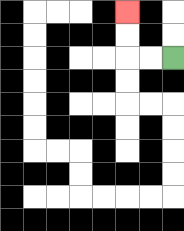{'start': '[7, 2]', 'end': '[5, 0]', 'path_directions': 'L,L,U,U', 'path_coordinates': '[[7, 2], [6, 2], [5, 2], [5, 1], [5, 0]]'}